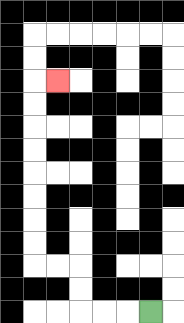{'start': '[6, 13]', 'end': '[2, 3]', 'path_directions': 'L,L,L,U,U,L,L,U,U,U,U,U,U,U,U,R', 'path_coordinates': '[[6, 13], [5, 13], [4, 13], [3, 13], [3, 12], [3, 11], [2, 11], [1, 11], [1, 10], [1, 9], [1, 8], [1, 7], [1, 6], [1, 5], [1, 4], [1, 3], [2, 3]]'}